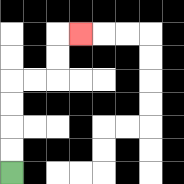{'start': '[0, 7]', 'end': '[3, 1]', 'path_directions': 'U,U,U,U,R,R,U,U,R', 'path_coordinates': '[[0, 7], [0, 6], [0, 5], [0, 4], [0, 3], [1, 3], [2, 3], [2, 2], [2, 1], [3, 1]]'}